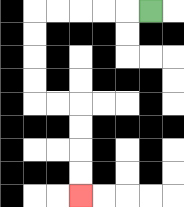{'start': '[6, 0]', 'end': '[3, 8]', 'path_directions': 'L,L,L,L,L,D,D,D,D,R,R,D,D,D,D', 'path_coordinates': '[[6, 0], [5, 0], [4, 0], [3, 0], [2, 0], [1, 0], [1, 1], [1, 2], [1, 3], [1, 4], [2, 4], [3, 4], [3, 5], [3, 6], [3, 7], [3, 8]]'}